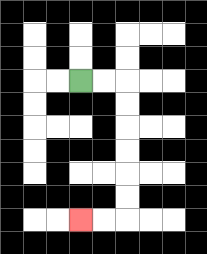{'start': '[3, 3]', 'end': '[3, 9]', 'path_directions': 'R,R,D,D,D,D,D,D,L,L', 'path_coordinates': '[[3, 3], [4, 3], [5, 3], [5, 4], [5, 5], [5, 6], [5, 7], [5, 8], [5, 9], [4, 9], [3, 9]]'}